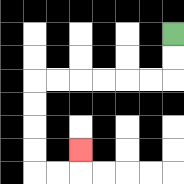{'start': '[7, 1]', 'end': '[3, 6]', 'path_directions': 'D,D,L,L,L,L,L,L,D,D,D,D,R,R,U', 'path_coordinates': '[[7, 1], [7, 2], [7, 3], [6, 3], [5, 3], [4, 3], [3, 3], [2, 3], [1, 3], [1, 4], [1, 5], [1, 6], [1, 7], [2, 7], [3, 7], [3, 6]]'}